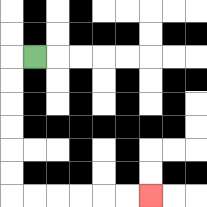{'start': '[1, 2]', 'end': '[6, 8]', 'path_directions': 'L,D,D,D,D,D,D,R,R,R,R,R,R', 'path_coordinates': '[[1, 2], [0, 2], [0, 3], [0, 4], [0, 5], [0, 6], [0, 7], [0, 8], [1, 8], [2, 8], [3, 8], [4, 8], [5, 8], [6, 8]]'}